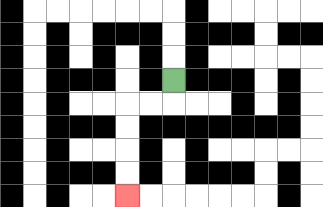{'start': '[7, 3]', 'end': '[5, 8]', 'path_directions': 'D,L,L,D,D,D,D', 'path_coordinates': '[[7, 3], [7, 4], [6, 4], [5, 4], [5, 5], [5, 6], [5, 7], [5, 8]]'}